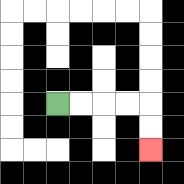{'start': '[2, 4]', 'end': '[6, 6]', 'path_directions': 'R,R,R,R,D,D', 'path_coordinates': '[[2, 4], [3, 4], [4, 4], [5, 4], [6, 4], [6, 5], [6, 6]]'}